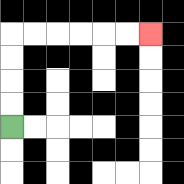{'start': '[0, 5]', 'end': '[6, 1]', 'path_directions': 'U,U,U,U,R,R,R,R,R,R', 'path_coordinates': '[[0, 5], [0, 4], [0, 3], [0, 2], [0, 1], [1, 1], [2, 1], [3, 1], [4, 1], [5, 1], [6, 1]]'}